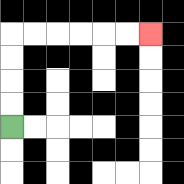{'start': '[0, 5]', 'end': '[6, 1]', 'path_directions': 'U,U,U,U,R,R,R,R,R,R', 'path_coordinates': '[[0, 5], [0, 4], [0, 3], [0, 2], [0, 1], [1, 1], [2, 1], [3, 1], [4, 1], [5, 1], [6, 1]]'}